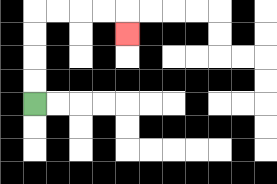{'start': '[1, 4]', 'end': '[5, 1]', 'path_directions': 'U,U,U,U,R,R,R,R,D', 'path_coordinates': '[[1, 4], [1, 3], [1, 2], [1, 1], [1, 0], [2, 0], [3, 0], [4, 0], [5, 0], [5, 1]]'}